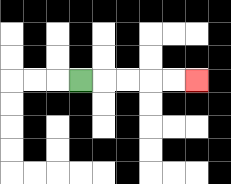{'start': '[3, 3]', 'end': '[8, 3]', 'path_directions': 'R,R,R,R,R', 'path_coordinates': '[[3, 3], [4, 3], [5, 3], [6, 3], [7, 3], [8, 3]]'}